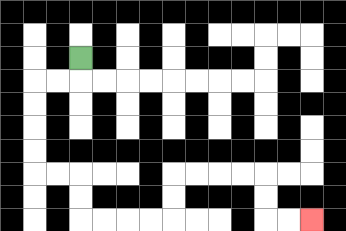{'start': '[3, 2]', 'end': '[13, 9]', 'path_directions': 'D,L,L,D,D,D,D,R,R,D,D,R,R,R,R,U,U,R,R,R,R,D,D,R,R', 'path_coordinates': '[[3, 2], [3, 3], [2, 3], [1, 3], [1, 4], [1, 5], [1, 6], [1, 7], [2, 7], [3, 7], [3, 8], [3, 9], [4, 9], [5, 9], [6, 9], [7, 9], [7, 8], [7, 7], [8, 7], [9, 7], [10, 7], [11, 7], [11, 8], [11, 9], [12, 9], [13, 9]]'}